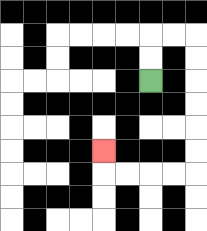{'start': '[6, 3]', 'end': '[4, 6]', 'path_directions': 'U,U,R,R,D,D,D,D,D,D,L,L,L,L,U', 'path_coordinates': '[[6, 3], [6, 2], [6, 1], [7, 1], [8, 1], [8, 2], [8, 3], [8, 4], [8, 5], [8, 6], [8, 7], [7, 7], [6, 7], [5, 7], [4, 7], [4, 6]]'}